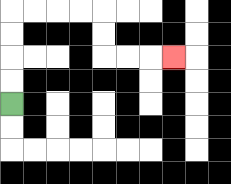{'start': '[0, 4]', 'end': '[7, 2]', 'path_directions': 'U,U,U,U,R,R,R,R,D,D,R,R,R', 'path_coordinates': '[[0, 4], [0, 3], [0, 2], [0, 1], [0, 0], [1, 0], [2, 0], [3, 0], [4, 0], [4, 1], [4, 2], [5, 2], [6, 2], [7, 2]]'}